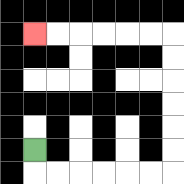{'start': '[1, 6]', 'end': '[1, 1]', 'path_directions': 'D,R,R,R,R,R,R,U,U,U,U,U,U,L,L,L,L,L,L', 'path_coordinates': '[[1, 6], [1, 7], [2, 7], [3, 7], [4, 7], [5, 7], [6, 7], [7, 7], [7, 6], [7, 5], [7, 4], [7, 3], [7, 2], [7, 1], [6, 1], [5, 1], [4, 1], [3, 1], [2, 1], [1, 1]]'}